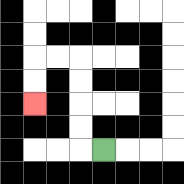{'start': '[4, 6]', 'end': '[1, 4]', 'path_directions': 'L,U,U,U,U,L,L,D,D', 'path_coordinates': '[[4, 6], [3, 6], [3, 5], [3, 4], [3, 3], [3, 2], [2, 2], [1, 2], [1, 3], [1, 4]]'}